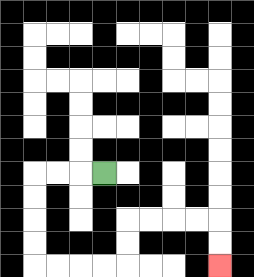{'start': '[4, 7]', 'end': '[9, 11]', 'path_directions': 'L,L,L,D,D,D,D,R,R,R,R,U,U,R,R,R,R,D,D', 'path_coordinates': '[[4, 7], [3, 7], [2, 7], [1, 7], [1, 8], [1, 9], [1, 10], [1, 11], [2, 11], [3, 11], [4, 11], [5, 11], [5, 10], [5, 9], [6, 9], [7, 9], [8, 9], [9, 9], [9, 10], [9, 11]]'}